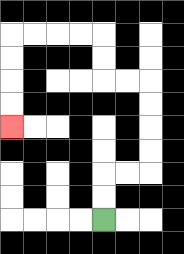{'start': '[4, 9]', 'end': '[0, 5]', 'path_directions': 'U,U,R,R,U,U,U,U,L,L,U,U,L,L,L,L,D,D,D,D', 'path_coordinates': '[[4, 9], [4, 8], [4, 7], [5, 7], [6, 7], [6, 6], [6, 5], [6, 4], [6, 3], [5, 3], [4, 3], [4, 2], [4, 1], [3, 1], [2, 1], [1, 1], [0, 1], [0, 2], [0, 3], [0, 4], [0, 5]]'}